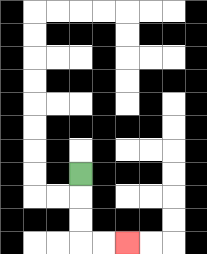{'start': '[3, 7]', 'end': '[5, 10]', 'path_directions': 'D,D,D,R,R', 'path_coordinates': '[[3, 7], [3, 8], [3, 9], [3, 10], [4, 10], [5, 10]]'}